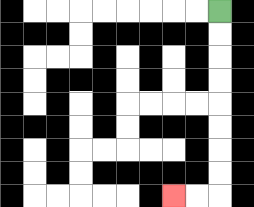{'start': '[9, 0]', 'end': '[7, 8]', 'path_directions': 'D,D,D,D,D,D,D,D,L,L', 'path_coordinates': '[[9, 0], [9, 1], [9, 2], [9, 3], [9, 4], [9, 5], [9, 6], [9, 7], [9, 8], [8, 8], [7, 8]]'}